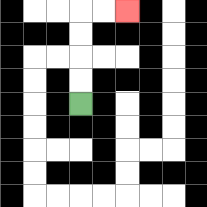{'start': '[3, 4]', 'end': '[5, 0]', 'path_directions': 'U,U,U,U,R,R', 'path_coordinates': '[[3, 4], [3, 3], [3, 2], [3, 1], [3, 0], [4, 0], [5, 0]]'}